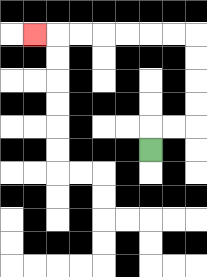{'start': '[6, 6]', 'end': '[1, 1]', 'path_directions': 'U,R,R,U,U,U,U,L,L,L,L,L,L,L', 'path_coordinates': '[[6, 6], [6, 5], [7, 5], [8, 5], [8, 4], [8, 3], [8, 2], [8, 1], [7, 1], [6, 1], [5, 1], [4, 1], [3, 1], [2, 1], [1, 1]]'}